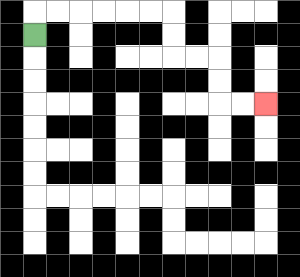{'start': '[1, 1]', 'end': '[11, 4]', 'path_directions': 'U,R,R,R,R,R,R,D,D,R,R,D,D,R,R', 'path_coordinates': '[[1, 1], [1, 0], [2, 0], [3, 0], [4, 0], [5, 0], [6, 0], [7, 0], [7, 1], [7, 2], [8, 2], [9, 2], [9, 3], [9, 4], [10, 4], [11, 4]]'}